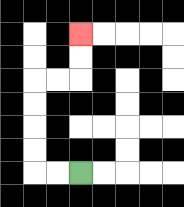{'start': '[3, 7]', 'end': '[3, 1]', 'path_directions': 'L,L,U,U,U,U,R,R,U,U', 'path_coordinates': '[[3, 7], [2, 7], [1, 7], [1, 6], [1, 5], [1, 4], [1, 3], [2, 3], [3, 3], [3, 2], [3, 1]]'}